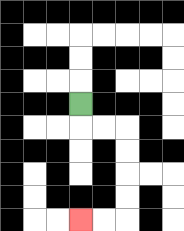{'start': '[3, 4]', 'end': '[3, 9]', 'path_directions': 'D,R,R,D,D,D,D,L,L', 'path_coordinates': '[[3, 4], [3, 5], [4, 5], [5, 5], [5, 6], [5, 7], [5, 8], [5, 9], [4, 9], [3, 9]]'}